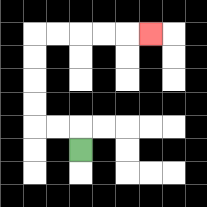{'start': '[3, 6]', 'end': '[6, 1]', 'path_directions': 'U,L,L,U,U,U,U,R,R,R,R,R', 'path_coordinates': '[[3, 6], [3, 5], [2, 5], [1, 5], [1, 4], [1, 3], [1, 2], [1, 1], [2, 1], [3, 1], [4, 1], [5, 1], [6, 1]]'}